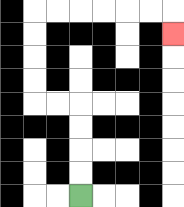{'start': '[3, 8]', 'end': '[7, 1]', 'path_directions': 'U,U,U,U,L,L,U,U,U,U,R,R,R,R,R,R,D', 'path_coordinates': '[[3, 8], [3, 7], [3, 6], [3, 5], [3, 4], [2, 4], [1, 4], [1, 3], [1, 2], [1, 1], [1, 0], [2, 0], [3, 0], [4, 0], [5, 0], [6, 0], [7, 0], [7, 1]]'}